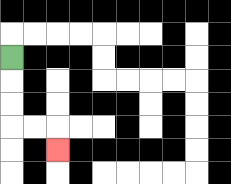{'start': '[0, 2]', 'end': '[2, 6]', 'path_directions': 'D,D,D,R,R,D', 'path_coordinates': '[[0, 2], [0, 3], [0, 4], [0, 5], [1, 5], [2, 5], [2, 6]]'}